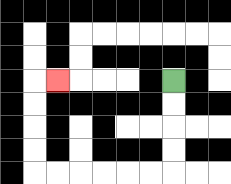{'start': '[7, 3]', 'end': '[2, 3]', 'path_directions': 'D,D,D,D,L,L,L,L,L,L,U,U,U,U,R', 'path_coordinates': '[[7, 3], [7, 4], [7, 5], [7, 6], [7, 7], [6, 7], [5, 7], [4, 7], [3, 7], [2, 7], [1, 7], [1, 6], [1, 5], [1, 4], [1, 3], [2, 3]]'}